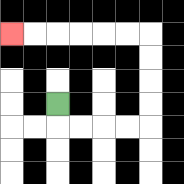{'start': '[2, 4]', 'end': '[0, 1]', 'path_directions': 'D,R,R,R,R,U,U,U,U,L,L,L,L,L,L', 'path_coordinates': '[[2, 4], [2, 5], [3, 5], [4, 5], [5, 5], [6, 5], [6, 4], [6, 3], [6, 2], [6, 1], [5, 1], [4, 1], [3, 1], [2, 1], [1, 1], [0, 1]]'}